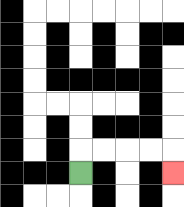{'start': '[3, 7]', 'end': '[7, 7]', 'path_directions': 'U,R,R,R,R,D', 'path_coordinates': '[[3, 7], [3, 6], [4, 6], [5, 6], [6, 6], [7, 6], [7, 7]]'}